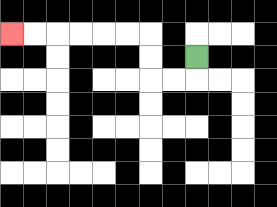{'start': '[8, 2]', 'end': '[0, 1]', 'path_directions': 'D,L,L,U,U,L,L,L,L,L,L', 'path_coordinates': '[[8, 2], [8, 3], [7, 3], [6, 3], [6, 2], [6, 1], [5, 1], [4, 1], [3, 1], [2, 1], [1, 1], [0, 1]]'}